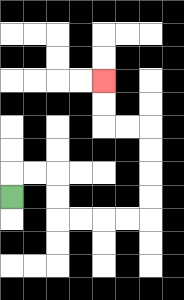{'start': '[0, 8]', 'end': '[4, 3]', 'path_directions': 'U,R,R,D,D,R,R,R,R,U,U,U,U,L,L,U,U', 'path_coordinates': '[[0, 8], [0, 7], [1, 7], [2, 7], [2, 8], [2, 9], [3, 9], [4, 9], [5, 9], [6, 9], [6, 8], [6, 7], [6, 6], [6, 5], [5, 5], [4, 5], [4, 4], [4, 3]]'}